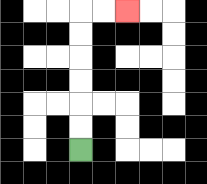{'start': '[3, 6]', 'end': '[5, 0]', 'path_directions': 'U,U,U,U,U,U,R,R', 'path_coordinates': '[[3, 6], [3, 5], [3, 4], [3, 3], [3, 2], [3, 1], [3, 0], [4, 0], [5, 0]]'}